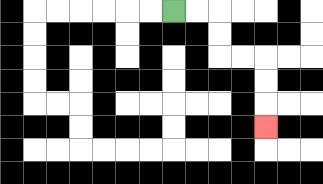{'start': '[7, 0]', 'end': '[11, 5]', 'path_directions': 'R,R,D,D,R,R,D,D,D', 'path_coordinates': '[[7, 0], [8, 0], [9, 0], [9, 1], [9, 2], [10, 2], [11, 2], [11, 3], [11, 4], [11, 5]]'}